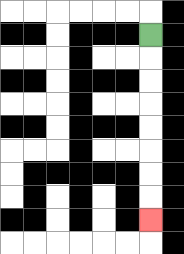{'start': '[6, 1]', 'end': '[6, 9]', 'path_directions': 'D,D,D,D,D,D,D,D', 'path_coordinates': '[[6, 1], [6, 2], [6, 3], [6, 4], [6, 5], [6, 6], [6, 7], [6, 8], [6, 9]]'}